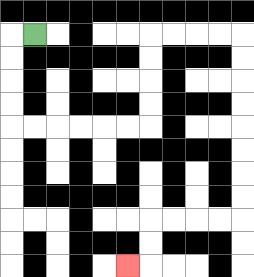{'start': '[1, 1]', 'end': '[5, 11]', 'path_directions': 'L,D,D,D,D,R,R,R,R,R,R,U,U,U,U,R,R,R,R,D,D,D,D,D,D,D,D,L,L,L,L,D,D,L', 'path_coordinates': '[[1, 1], [0, 1], [0, 2], [0, 3], [0, 4], [0, 5], [1, 5], [2, 5], [3, 5], [4, 5], [5, 5], [6, 5], [6, 4], [6, 3], [6, 2], [6, 1], [7, 1], [8, 1], [9, 1], [10, 1], [10, 2], [10, 3], [10, 4], [10, 5], [10, 6], [10, 7], [10, 8], [10, 9], [9, 9], [8, 9], [7, 9], [6, 9], [6, 10], [6, 11], [5, 11]]'}